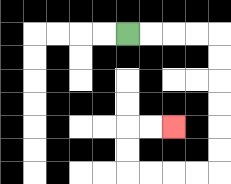{'start': '[5, 1]', 'end': '[7, 5]', 'path_directions': 'R,R,R,R,D,D,D,D,D,D,L,L,L,L,U,U,R,R', 'path_coordinates': '[[5, 1], [6, 1], [7, 1], [8, 1], [9, 1], [9, 2], [9, 3], [9, 4], [9, 5], [9, 6], [9, 7], [8, 7], [7, 7], [6, 7], [5, 7], [5, 6], [5, 5], [6, 5], [7, 5]]'}